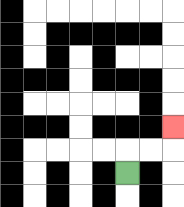{'start': '[5, 7]', 'end': '[7, 5]', 'path_directions': 'U,R,R,U', 'path_coordinates': '[[5, 7], [5, 6], [6, 6], [7, 6], [7, 5]]'}